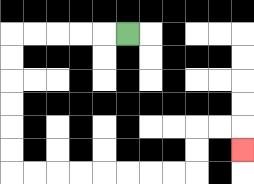{'start': '[5, 1]', 'end': '[10, 6]', 'path_directions': 'L,L,L,L,L,D,D,D,D,D,D,R,R,R,R,R,R,R,R,U,U,R,R,D', 'path_coordinates': '[[5, 1], [4, 1], [3, 1], [2, 1], [1, 1], [0, 1], [0, 2], [0, 3], [0, 4], [0, 5], [0, 6], [0, 7], [1, 7], [2, 7], [3, 7], [4, 7], [5, 7], [6, 7], [7, 7], [8, 7], [8, 6], [8, 5], [9, 5], [10, 5], [10, 6]]'}